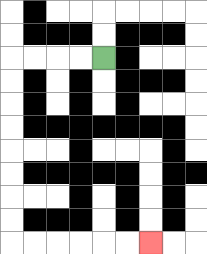{'start': '[4, 2]', 'end': '[6, 10]', 'path_directions': 'L,L,L,L,D,D,D,D,D,D,D,D,R,R,R,R,R,R', 'path_coordinates': '[[4, 2], [3, 2], [2, 2], [1, 2], [0, 2], [0, 3], [0, 4], [0, 5], [0, 6], [0, 7], [0, 8], [0, 9], [0, 10], [1, 10], [2, 10], [3, 10], [4, 10], [5, 10], [6, 10]]'}